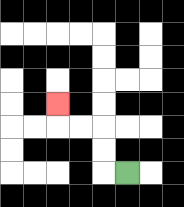{'start': '[5, 7]', 'end': '[2, 4]', 'path_directions': 'L,U,U,L,L,U', 'path_coordinates': '[[5, 7], [4, 7], [4, 6], [4, 5], [3, 5], [2, 5], [2, 4]]'}